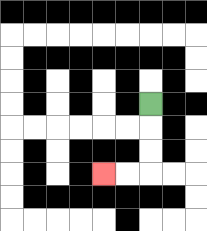{'start': '[6, 4]', 'end': '[4, 7]', 'path_directions': 'D,D,D,L,L', 'path_coordinates': '[[6, 4], [6, 5], [6, 6], [6, 7], [5, 7], [4, 7]]'}